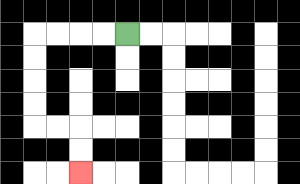{'start': '[5, 1]', 'end': '[3, 7]', 'path_directions': 'L,L,L,L,D,D,D,D,R,R,D,D', 'path_coordinates': '[[5, 1], [4, 1], [3, 1], [2, 1], [1, 1], [1, 2], [1, 3], [1, 4], [1, 5], [2, 5], [3, 5], [3, 6], [3, 7]]'}